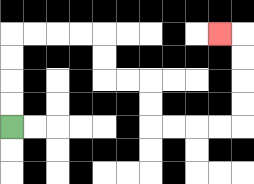{'start': '[0, 5]', 'end': '[9, 1]', 'path_directions': 'U,U,U,U,R,R,R,R,D,D,R,R,D,D,R,R,R,R,U,U,U,U,L', 'path_coordinates': '[[0, 5], [0, 4], [0, 3], [0, 2], [0, 1], [1, 1], [2, 1], [3, 1], [4, 1], [4, 2], [4, 3], [5, 3], [6, 3], [6, 4], [6, 5], [7, 5], [8, 5], [9, 5], [10, 5], [10, 4], [10, 3], [10, 2], [10, 1], [9, 1]]'}